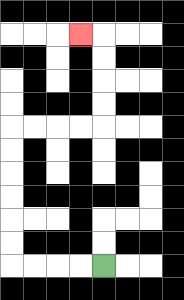{'start': '[4, 11]', 'end': '[3, 1]', 'path_directions': 'L,L,L,L,U,U,U,U,U,U,R,R,R,R,U,U,U,U,L', 'path_coordinates': '[[4, 11], [3, 11], [2, 11], [1, 11], [0, 11], [0, 10], [0, 9], [0, 8], [0, 7], [0, 6], [0, 5], [1, 5], [2, 5], [3, 5], [4, 5], [4, 4], [4, 3], [4, 2], [4, 1], [3, 1]]'}